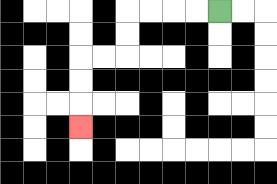{'start': '[9, 0]', 'end': '[3, 5]', 'path_directions': 'L,L,L,L,D,D,L,L,D,D,D', 'path_coordinates': '[[9, 0], [8, 0], [7, 0], [6, 0], [5, 0], [5, 1], [5, 2], [4, 2], [3, 2], [3, 3], [3, 4], [3, 5]]'}